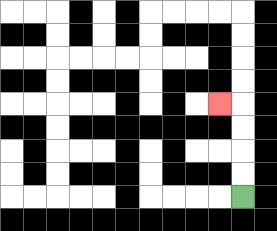{'start': '[10, 8]', 'end': '[9, 4]', 'path_directions': 'U,U,U,U,L', 'path_coordinates': '[[10, 8], [10, 7], [10, 6], [10, 5], [10, 4], [9, 4]]'}